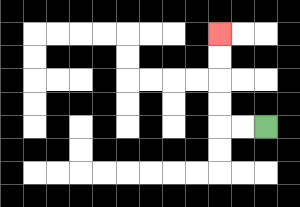{'start': '[11, 5]', 'end': '[9, 1]', 'path_directions': 'L,L,U,U,U,U', 'path_coordinates': '[[11, 5], [10, 5], [9, 5], [9, 4], [9, 3], [9, 2], [9, 1]]'}